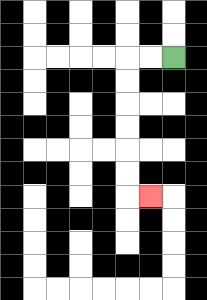{'start': '[7, 2]', 'end': '[6, 8]', 'path_directions': 'L,L,D,D,D,D,D,D,R', 'path_coordinates': '[[7, 2], [6, 2], [5, 2], [5, 3], [5, 4], [5, 5], [5, 6], [5, 7], [5, 8], [6, 8]]'}